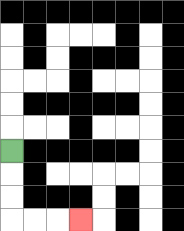{'start': '[0, 6]', 'end': '[3, 9]', 'path_directions': 'D,D,D,R,R,R', 'path_coordinates': '[[0, 6], [0, 7], [0, 8], [0, 9], [1, 9], [2, 9], [3, 9]]'}